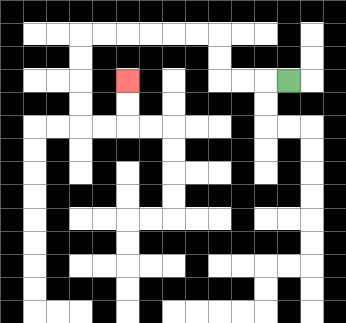{'start': '[12, 3]', 'end': '[5, 3]', 'path_directions': 'L,L,L,U,U,L,L,L,L,L,L,D,D,D,D,R,R,U,U', 'path_coordinates': '[[12, 3], [11, 3], [10, 3], [9, 3], [9, 2], [9, 1], [8, 1], [7, 1], [6, 1], [5, 1], [4, 1], [3, 1], [3, 2], [3, 3], [3, 4], [3, 5], [4, 5], [5, 5], [5, 4], [5, 3]]'}